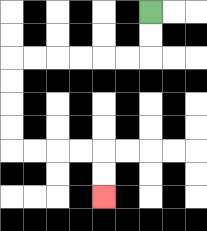{'start': '[6, 0]', 'end': '[4, 8]', 'path_directions': 'D,D,L,L,L,L,L,L,D,D,D,D,R,R,R,R,D,D', 'path_coordinates': '[[6, 0], [6, 1], [6, 2], [5, 2], [4, 2], [3, 2], [2, 2], [1, 2], [0, 2], [0, 3], [0, 4], [0, 5], [0, 6], [1, 6], [2, 6], [3, 6], [4, 6], [4, 7], [4, 8]]'}